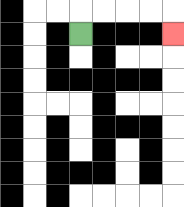{'start': '[3, 1]', 'end': '[7, 1]', 'path_directions': 'U,R,R,R,R,D', 'path_coordinates': '[[3, 1], [3, 0], [4, 0], [5, 0], [6, 0], [7, 0], [7, 1]]'}